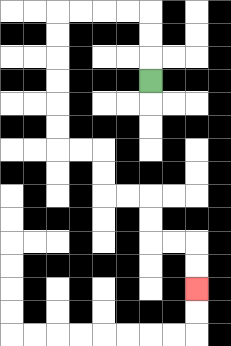{'start': '[6, 3]', 'end': '[8, 12]', 'path_directions': 'U,U,U,L,L,L,L,D,D,D,D,D,D,R,R,D,D,R,R,D,D,R,R,D,D', 'path_coordinates': '[[6, 3], [6, 2], [6, 1], [6, 0], [5, 0], [4, 0], [3, 0], [2, 0], [2, 1], [2, 2], [2, 3], [2, 4], [2, 5], [2, 6], [3, 6], [4, 6], [4, 7], [4, 8], [5, 8], [6, 8], [6, 9], [6, 10], [7, 10], [8, 10], [8, 11], [8, 12]]'}